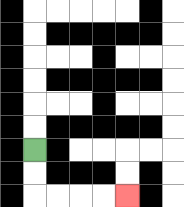{'start': '[1, 6]', 'end': '[5, 8]', 'path_directions': 'D,D,R,R,R,R', 'path_coordinates': '[[1, 6], [1, 7], [1, 8], [2, 8], [3, 8], [4, 8], [5, 8]]'}